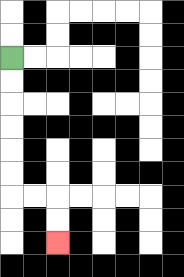{'start': '[0, 2]', 'end': '[2, 10]', 'path_directions': 'D,D,D,D,D,D,R,R,D,D', 'path_coordinates': '[[0, 2], [0, 3], [0, 4], [0, 5], [0, 6], [0, 7], [0, 8], [1, 8], [2, 8], [2, 9], [2, 10]]'}